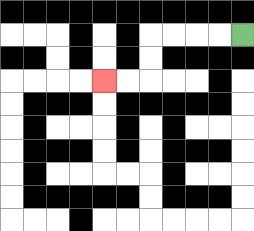{'start': '[10, 1]', 'end': '[4, 3]', 'path_directions': 'L,L,L,L,D,D,L,L', 'path_coordinates': '[[10, 1], [9, 1], [8, 1], [7, 1], [6, 1], [6, 2], [6, 3], [5, 3], [4, 3]]'}